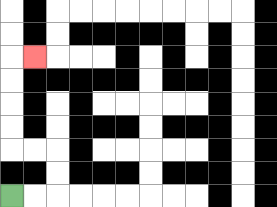{'start': '[0, 8]', 'end': '[1, 2]', 'path_directions': 'R,R,U,U,L,L,U,U,U,U,R', 'path_coordinates': '[[0, 8], [1, 8], [2, 8], [2, 7], [2, 6], [1, 6], [0, 6], [0, 5], [0, 4], [0, 3], [0, 2], [1, 2]]'}